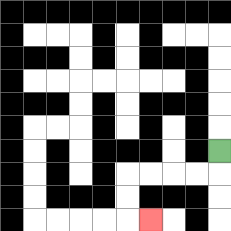{'start': '[9, 6]', 'end': '[6, 9]', 'path_directions': 'D,L,L,L,L,D,D,R', 'path_coordinates': '[[9, 6], [9, 7], [8, 7], [7, 7], [6, 7], [5, 7], [5, 8], [5, 9], [6, 9]]'}